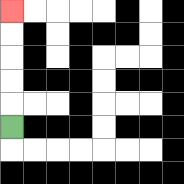{'start': '[0, 5]', 'end': '[0, 0]', 'path_directions': 'U,U,U,U,U', 'path_coordinates': '[[0, 5], [0, 4], [0, 3], [0, 2], [0, 1], [0, 0]]'}